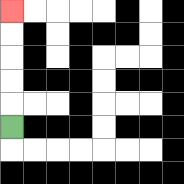{'start': '[0, 5]', 'end': '[0, 0]', 'path_directions': 'U,U,U,U,U', 'path_coordinates': '[[0, 5], [0, 4], [0, 3], [0, 2], [0, 1], [0, 0]]'}